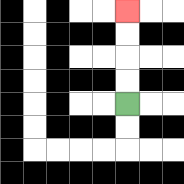{'start': '[5, 4]', 'end': '[5, 0]', 'path_directions': 'U,U,U,U', 'path_coordinates': '[[5, 4], [5, 3], [5, 2], [5, 1], [5, 0]]'}